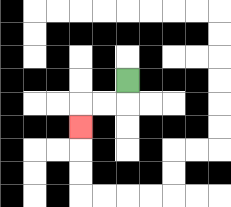{'start': '[5, 3]', 'end': '[3, 5]', 'path_directions': 'D,L,L,D', 'path_coordinates': '[[5, 3], [5, 4], [4, 4], [3, 4], [3, 5]]'}